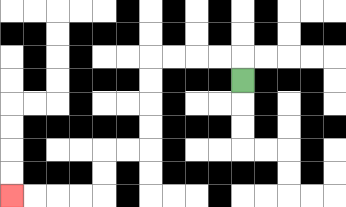{'start': '[10, 3]', 'end': '[0, 8]', 'path_directions': 'U,L,L,L,L,D,D,D,D,L,L,D,D,L,L,L,L', 'path_coordinates': '[[10, 3], [10, 2], [9, 2], [8, 2], [7, 2], [6, 2], [6, 3], [6, 4], [6, 5], [6, 6], [5, 6], [4, 6], [4, 7], [4, 8], [3, 8], [2, 8], [1, 8], [0, 8]]'}